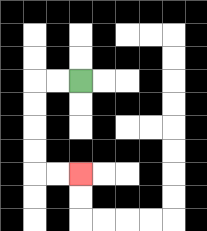{'start': '[3, 3]', 'end': '[3, 7]', 'path_directions': 'L,L,D,D,D,D,R,R', 'path_coordinates': '[[3, 3], [2, 3], [1, 3], [1, 4], [1, 5], [1, 6], [1, 7], [2, 7], [3, 7]]'}